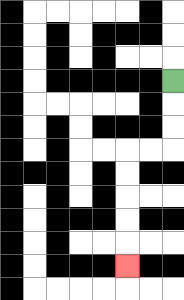{'start': '[7, 3]', 'end': '[5, 11]', 'path_directions': 'D,D,D,L,L,D,D,D,D,D', 'path_coordinates': '[[7, 3], [7, 4], [7, 5], [7, 6], [6, 6], [5, 6], [5, 7], [5, 8], [5, 9], [5, 10], [5, 11]]'}